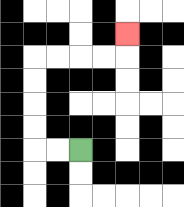{'start': '[3, 6]', 'end': '[5, 1]', 'path_directions': 'L,L,U,U,U,U,R,R,R,R,U', 'path_coordinates': '[[3, 6], [2, 6], [1, 6], [1, 5], [1, 4], [1, 3], [1, 2], [2, 2], [3, 2], [4, 2], [5, 2], [5, 1]]'}